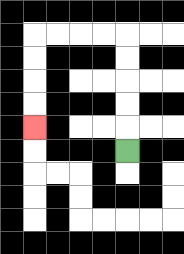{'start': '[5, 6]', 'end': '[1, 5]', 'path_directions': 'U,U,U,U,U,L,L,L,L,D,D,D,D', 'path_coordinates': '[[5, 6], [5, 5], [5, 4], [5, 3], [5, 2], [5, 1], [4, 1], [3, 1], [2, 1], [1, 1], [1, 2], [1, 3], [1, 4], [1, 5]]'}